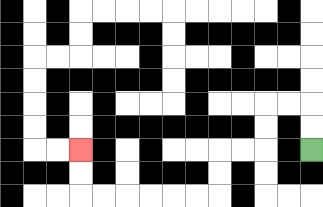{'start': '[13, 6]', 'end': '[3, 6]', 'path_directions': 'U,U,L,L,D,D,L,L,D,D,L,L,L,L,L,L,U,U', 'path_coordinates': '[[13, 6], [13, 5], [13, 4], [12, 4], [11, 4], [11, 5], [11, 6], [10, 6], [9, 6], [9, 7], [9, 8], [8, 8], [7, 8], [6, 8], [5, 8], [4, 8], [3, 8], [3, 7], [3, 6]]'}